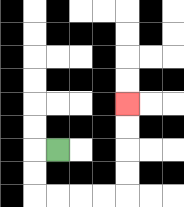{'start': '[2, 6]', 'end': '[5, 4]', 'path_directions': 'L,D,D,R,R,R,R,U,U,U,U', 'path_coordinates': '[[2, 6], [1, 6], [1, 7], [1, 8], [2, 8], [3, 8], [4, 8], [5, 8], [5, 7], [5, 6], [5, 5], [5, 4]]'}